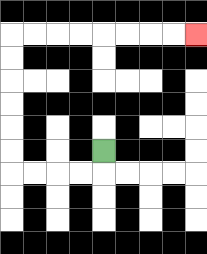{'start': '[4, 6]', 'end': '[8, 1]', 'path_directions': 'D,L,L,L,L,U,U,U,U,U,U,R,R,R,R,R,R,R,R', 'path_coordinates': '[[4, 6], [4, 7], [3, 7], [2, 7], [1, 7], [0, 7], [0, 6], [0, 5], [0, 4], [0, 3], [0, 2], [0, 1], [1, 1], [2, 1], [3, 1], [4, 1], [5, 1], [6, 1], [7, 1], [8, 1]]'}